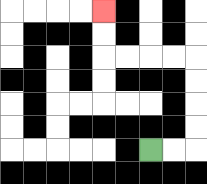{'start': '[6, 6]', 'end': '[4, 0]', 'path_directions': 'R,R,U,U,U,U,L,L,L,L,U,U', 'path_coordinates': '[[6, 6], [7, 6], [8, 6], [8, 5], [8, 4], [8, 3], [8, 2], [7, 2], [6, 2], [5, 2], [4, 2], [4, 1], [4, 0]]'}